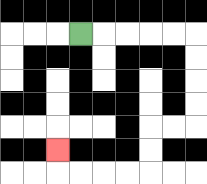{'start': '[3, 1]', 'end': '[2, 6]', 'path_directions': 'R,R,R,R,R,D,D,D,D,L,L,D,D,L,L,L,L,U', 'path_coordinates': '[[3, 1], [4, 1], [5, 1], [6, 1], [7, 1], [8, 1], [8, 2], [8, 3], [8, 4], [8, 5], [7, 5], [6, 5], [6, 6], [6, 7], [5, 7], [4, 7], [3, 7], [2, 7], [2, 6]]'}